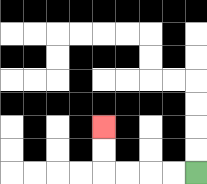{'start': '[8, 7]', 'end': '[4, 5]', 'path_directions': 'L,L,L,L,U,U', 'path_coordinates': '[[8, 7], [7, 7], [6, 7], [5, 7], [4, 7], [4, 6], [4, 5]]'}